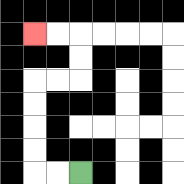{'start': '[3, 7]', 'end': '[1, 1]', 'path_directions': 'L,L,U,U,U,U,R,R,U,U,L,L', 'path_coordinates': '[[3, 7], [2, 7], [1, 7], [1, 6], [1, 5], [1, 4], [1, 3], [2, 3], [3, 3], [3, 2], [3, 1], [2, 1], [1, 1]]'}